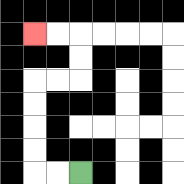{'start': '[3, 7]', 'end': '[1, 1]', 'path_directions': 'L,L,U,U,U,U,R,R,U,U,L,L', 'path_coordinates': '[[3, 7], [2, 7], [1, 7], [1, 6], [1, 5], [1, 4], [1, 3], [2, 3], [3, 3], [3, 2], [3, 1], [2, 1], [1, 1]]'}